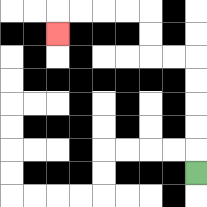{'start': '[8, 7]', 'end': '[2, 1]', 'path_directions': 'U,U,U,U,U,L,L,U,U,L,L,L,L,D', 'path_coordinates': '[[8, 7], [8, 6], [8, 5], [8, 4], [8, 3], [8, 2], [7, 2], [6, 2], [6, 1], [6, 0], [5, 0], [4, 0], [3, 0], [2, 0], [2, 1]]'}